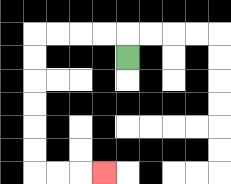{'start': '[5, 2]', 'end': '[4, 7]', 'path_directions': 'U,L,L,L,L,D,D,D,D,D,D,R,R,R', 'path_coordinates': '[[5, 2], [5, 1], [4, 1], [3, 1], [2, 1], [1, 1], [1, 2], [1, 3], [1, 4], [1, 5], [1, 6], [1, 7], [2, 7], [3, 7], [4, 7]]'}